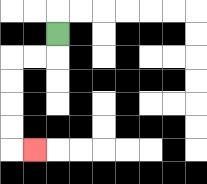{'start': '[2, 1]', 'end': '[1, 6]', 'path_directions': 'D,L,L,D,D,D,D,R', 'path_coordinates': '[[2, 1], [2, 2], [1, 2], [0, 2], [0, 3], [0, 4], [0, 5], [0, 6], [1, 6]]'}